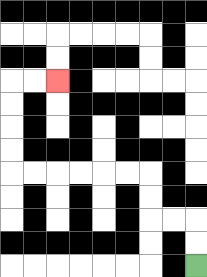{'start': '[8, 11]', 'end': '[2, 3]', 'path_directions': 'U,U,L,L,U,U,L,L,L,L,L,L,U,U,U,U,R,R', 'path_coordinates': '[[8, 11], [8, 10], [8, 9], [7, 9], [6, 9], [6, 8], [6, 7], [5, 7], [4, 7], [3, 7], [2, 7], [1, 7], [0, 7], [0, 6], [0, 5], [0, 4], [0, 3], [1, 3], [2, 3]]'}